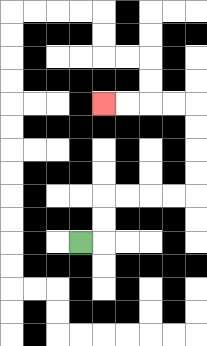{'start': '[3, 10]', 'end': '[4, 4]', 'path_directions': 'R,U,U,R,R,R,R,U,U,U,U,L,L,L,L', 'path_coordinates': '[[3, 10], [4, 10], [4, 9], [4, 8], [5, 8], [6, 8], [7, 8], [8, 8], [8, 7], [8, 6], [8, 5], [8, 4], [7, 4], [6, 4], [5, 4], [4, 4]]'}